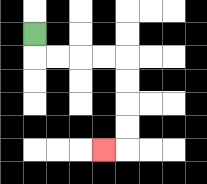{'start': '[1, 1]', 'end': '[4, 6]', 'path_directions': 'D,R,R,R,R,D,D,D,D,L', 'path_coordinates': '[[1, 1], [1, 2], [2, 2], [3, 2], [4, 2], [5, 2], [5, 3], [5, 4], [5, 5], [5, 6], [4, 6]]'}